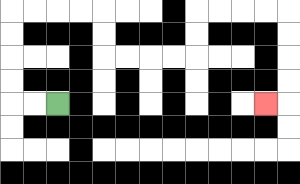{'start': '[2, 4]', 'end': '[11, 4]', 'path_directions': 'L,L,U,U,U,U,R,R,R,R,D,D,R,R,R,R,U,U,R,R,R,R,D,D,D,D,L', 'path_coordinates': '[[2, 4], [1, 4], [0, 4], [0, 3], [0, 2], [0, 1], [0, 0], [1, 0], [2, 0], [3, 0], [4, 0], [4, 1], [4, 2], [5, 2], [6, 2], [7, 2], [8, 2], [8, 1], [8, 0], [9, 0], [10, 0], [11, 0], [12, 0], [12, 1], [12, 2], [12, 3], [12, 4], [11, 4]]'}